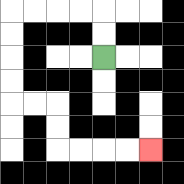{'start': '[4, 2]', 'end': '[6, 6]', 'path_directions': 'U,U,L,L,L,L,D,D,D,D,R,R,D,D,R,R,R,R', 'path_coordinates': '[[4, 2], [4, 1], [4, 0], [3, 0], [2, 0], [1, 0], [0, 0], [0, 1], [0, 2], [0, 3], [0, 4], [1, 4], [2, 4], [2, 5], [2, 6], [3, 6], [4, 6], [5, 6], [6, 6]]'}